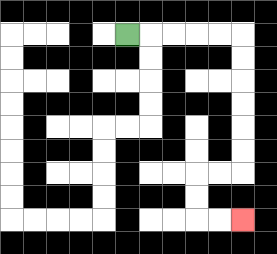{'start': '[5, 1]', 'end': '[10, 9]', 'path_directions': 'R,R,R,R,R,D,D,D,D,D,D,L,L,D,D,R,R', 'path_coordinates': '[[5, 1], [6, 1], [7, 1], [8, 1], [9, 1], [10, 1], [10, 2], [10, 3], [10, 4], [10, 5], [10, 6], [10, 7], [9, 7], [8, 7], [8, 8], [8, 9], [9, 9], [10, 9]]'}